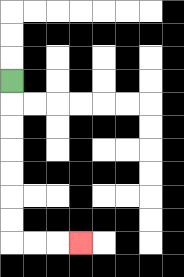{'start': '[0, 3]', 'end': '[3, 10]', 'path_directions': 'D,D,D,D,D,D,D,R,R,R', 'path_coordinates': '[[0, 3], [0, 4], [0, 5], [0, 6], [0, 7], [0, 8], [0, 9], [0, 10], [1, 10], [2, 10], [3, 10]]'}